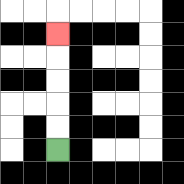{'start': '[2, 6]', 'end': '[2, 1]', 'path_directions': 'U,U,U,U,U', 'path_coordinates': '[[2, 6], [2, 5], [2, 4], [2, 3], [2, 2], [2, 1]]'}